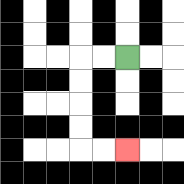{'start': '[5, 2]', 'end': '[5, 6]', 'path_directions': 'L,L,D,D,D,D,R,R', 'path_coordinates': '[[5, 2], [4, 2], [3, 2], [3, 3], [3, 4], [3, 5], [3, 6], [4, 6], [5, 6]]'}